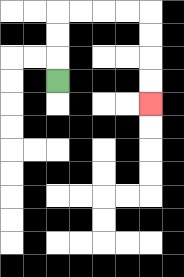{'start': '[2, 3]', 'end': '[6, 4]', 'path_directions': 'U,U,U,R,R,R,R,D,D,D,D', 'path_coordinates': '[[2, 3], [2, 2], [2, 1], [2, 0], [3, 0], [4, 0], [5, 0], [6, 0], [6, 1], [6, 2], [6, 3], [6, 4]]'}